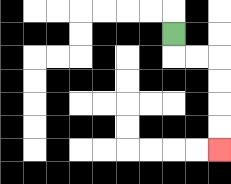{'start': '[7, 1]', 'end': '[9, 6]', 'path_directions': 'D,R,R,D,D,D,D', 'path_coordinates': '[[7, 1], [7, 2], [8, 2], [9, 2], [9, 3], [9, 4], [9, 5], [9, 6]]'}